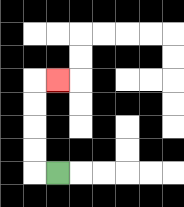{'start': '[2, 7]', 'end': '[2, 3]', 'path_directions': 'L,U,U,U,U,R', 'path_coordinates': '[[2, 7], [1, 7], [1, 6], [1, 5], [1, 4], [1, 3], [2, 3]]'}